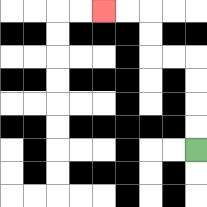{'start': '[8, 6]', 'end': '[4, 0]', 'path_directions': 'U,U,U,U,L,L,U,U,L,L', 'path_coordinates': '[[8, 6], [8, 5], [8, 4], [8, 3], [8, 2], [7, 2], [6, 2], [6, 1], [6, 0], [5, 0], [4, 0]]'}